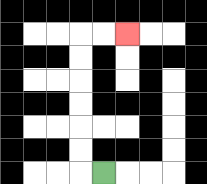{'start': '[4, 7]', 'end': '[5, 1]', 'path_directions': 'L,U,U,U,U,U,U,R,R', 'path_coordinates': '[[4, 7], [3, 7], [3, 6], [3, 5], [3, 4], [3, 3], [3, 2], [3, 1], [4, 1], [5, 1]]'}